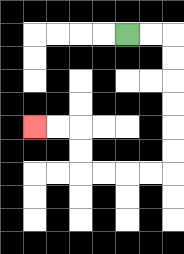{'start': '[5, 1]', 'end': '[1, 5]', 'path_directions': 'R,R,D,D,D,D,D,D,L,L,L,L,U,U,L,L', 'path_coordinates': '[[5, 1], [6, 1], [7, 1], [7, 2], [7, 3], [7, 4], [7, 5], [7, 6], [7, 7], [6, 7], [5, 7], [4, 7], [3, 7], [3, 6], [3, 5], [2, 5], [1, 5]]'}